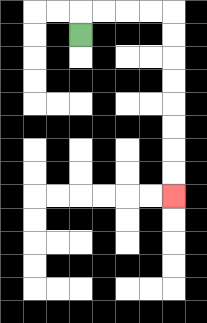{'start': '[3, 1]', 'end': '[7, 8]', 'path_directions': 'U,R,R,R,R,D,D,D,D,D,D,D,D', 'path_coordinates': '[[3, 1], [3, 0], [4, 0], [5, 0], [6, 0], [7, 0], [7, 1], [7, 2], [7, 3], [7, 4], [7, 5], [7, 6], [7, 7], [7, 8]]'}